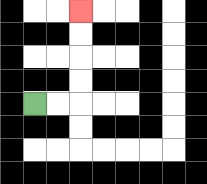{'start': '[1, 4]', 'end': '[3, 0]', 'path_directions': 'R,R,U,U,U,U', 'path_coordinates': '[[1, 4], [2, 4], [3, 4], [3, 3], [3, 2], [3, 1], [3, 0]]'}